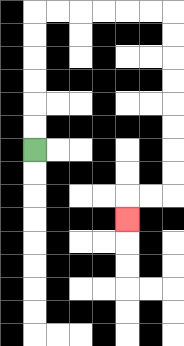{'start': '[1, 6]', 'end': '[5, 9]', 'path_directions': 'U,U,U,U,U,U,R,R,R,R,R,R,D,D,D,D,D,D,D,D,L,L,D', 'path_coordinates': '[[1, 6], [1, 5], [1, 4], [1, 3], [1, 2], [1, 1], [1, 0], [2, 0], [3, 0], [4, 0], [5, 0], [6, 0], [7, 0], [7, 1], [7, 2], [7, 3], [7, 4], [7, 5], [7, 6], [7, 7], [7, 8], [6, 8], [5, 8], [5, 9]]'}